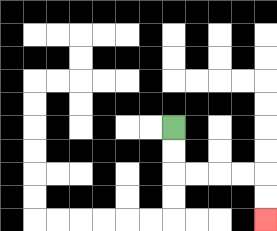{'start': '[7, 5]', 'end': '[11, 9]', 'path_directions': 'D,D,R,R,R,R,D,D', 'path_coordinates': '[[7, 5], [7, 6], [7, 7], [8, 7], [9, 7], [10, 7], [11, 7], [11, 8], [11, 9]]'}